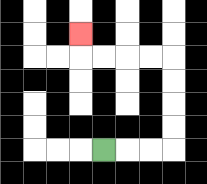{'start': '[4, 6]', 'end': '[3, 1]', 'path_directions': 'R,R,R,U,U,U,U,L,L,L,L,U', 'path_coordinates': '[[4, 6], [5, 6], [6, 6], [7, 6], [7, 5], [7, 4], [7, 3], [7, 2], [6, 2], [5, 2], [4, 2], [3, 2], [3, 1]]'}